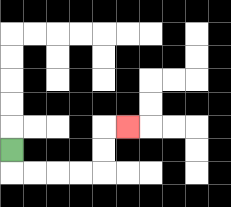{'start': '[0, 6]', 'end': '[5, 5]', 'path_directions': 'D,R,R,R,R,U,U,R', 'path_coordinates': '[[0, 6], [0, 7], [1, 7], [2, 7], [3, 7], [4, 7], [4, 6], [4, 5], [5, 5]]'}